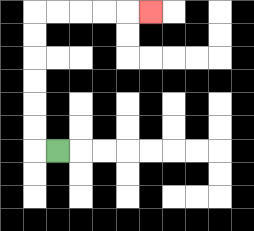{'start': '[2, 6]', 'end': '[6, 0]', 'path_directions': 'L,U,U,U,U,U,U,R,R,R,R,R', 'path_coordinates': '[[2, 6], [1, 6], [1, 5], [1, 4], [1, 3], [1, 2], [1, 1], [1, 0], [2, 0], [3, 0], [4, 0], [5, 0], [6, 0]]'}